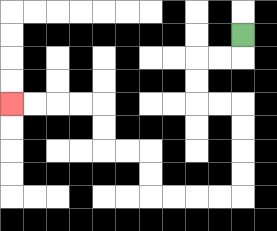{'start': '[10, 1]', 'end': '[0, 4]', 'path_directions': 'D,L,L,D,D,R,R,D,D,D,D,L,L,L,L,U,U,L,L,U,U,L,L,L,L', 'path_coordinates': '[[10, 1], [10, 2], [9, 2], [8, 2], [8, 3], [8, 4], [9, 4], [10, 4], [10, 5], [10, 6], [10, 7], [10, 8], [9, 8], [8, 8], [7, 8], [6, 8], [6, 7], [6, 6], [5, 6], [4, 6], [4, 5], [4, 4], [3, 4], [2, 4], [1, 4], [0, 4]]'}